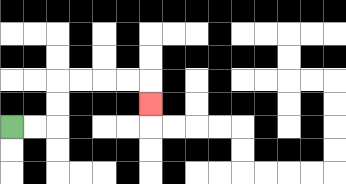{'start': '[0, 5]', 'end': '[6, 4]', 'path_directions': 'R,R,U,U,R,R,R,R,D', 'path_coordinates': '[[0, 5], [1, 5], [2, 5], [2, 4], [2, 3], [3, 3], [4, 3], [5, 3], [6, 3], [6, 4]]'}